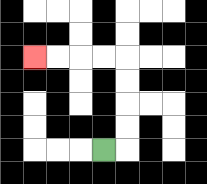{'start': '[4, 6]', 'end': '[1, 2]', 'path_directions': 'R,U,U,U,U,L,L,L,L', 'path_coordinates': '[[4, 6], [5, 6], [5, 5], [5, 4], [5, 3], [5, 2], [4, 2], [3, 2], [2, 2], [1, 2]]'}